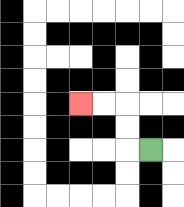{'start': '[6, 6]', 'end': '[3, 4]', 'path_directions': 'L,U,U,L,L', 'path_coordinates': '[[6, 6], [5, 6], [5, 5], [5, 4], [4, 4], [3, 4]]'}